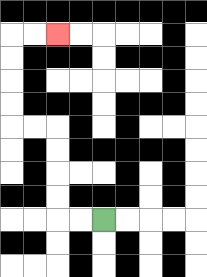{'start': '[4, 9]', 'end': '[2, 1]', 'path_directions': 'L,L,U,U,U,U,L,L,U,U,U,U,R,R', 'path_coordinates': '[[4, 9], [3, 9], [2, 9], [2, 8], [2, 7], [2, 6], [2, 5], [1, 5], [0, 5], [0, 4], [0, 3], [0, 2], [0, 1], [1, 1], [2, 1]]'}